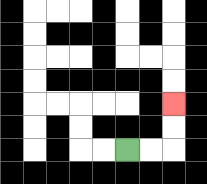{'start': '[5, 6]', 'end': '[7, 4]', 'path_directions': 'R,R,U,U', 'path_coordinates': '[[5, 6], [6, 6], [7, 6], [7, 5], [7, 4]]'}